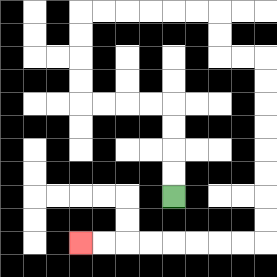{'start': '[7, 8]', 'end': '[3, 10]', 'path_directions': 'U,U,U,U,L,L,L,L,U,U,U,U,R,R,R,R,R,R,D,D,R,R,D,D,D,D,D,D,D,D,L,L,L,L,L,L,L,L', 'path_coordinates': '[[7, 8], [7, 7], [7, 6], [7, 5], [7, 4], [6, 4], [5, 4], [4, 4], [3, 4], [3, 3], [3, 2], [3, 1], [3, 0], [4, 0], [5, 0], [6, 0], [7, 0], [8, 0], [9, 0], [9, 1], [9, 2], [10, 2], [11, 2], [11, 3], [11, 4], [11, 5], [11, 6], [11, 7], [11, 8], [11, 9], [11, 10], [10, 10], [9, 10], [8, 10], [7, 10], [6, 10], [5, 10], [4, 10], [3, 10]]'}